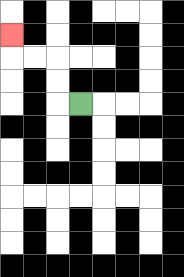{'start': '[3, 4]', 'end': '[0, 1]', 'path_directions': 'L,U,U,L,L,U', 'path_coordinates': '[[3, 4], [2, 4], [2, 3], [2, 2], [1, 2], [0, 2], [0, 1]]'}